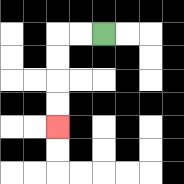{'start': '[4, 1]', 'end': '[2, 5]', 'path_directions': 'L,L,D,D,D,D', 'path_coordinates': '[[4, 1], [3, 1], [2, 1], [2, 2], [2, 3], [2, 4], [2, 5]]'}